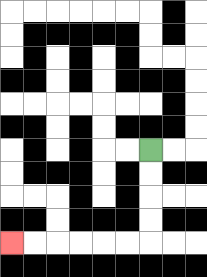{'start': '[6, 6]', 'end': '[0, 10]', 'path_directions': 'D,D,D,D,L,L,L,L,L,L', 'path_coordinates': '[[6, 6], [6, 7], [6, 8], [6, 9], [6, 10], [5, 10], [4, 10], [3, 10], [2, 10], [1, 10], [0, 10]]'}